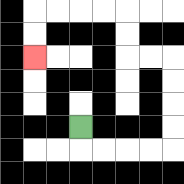{'start': '[3, 5]', 'end': '[1, 2]', 'path_directions': 'D,R,R,R,R,U,U,U,U,L,L,U,U,L,L,L,L,D,D', 'path_coordinates': '[[3, 5], [3, 6], [4, 6], [5, 6], [6, 6], [7, 6], [7, 5], [7, 4], [7, 3], [7, 2], [6, 2], [5, 2], [5, 1], [5, 0], [4, 0], [3, 0], [2, 0], [1, 0], [1, 1], [1, 2]]'}